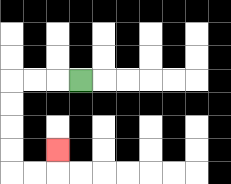{'start': '[3, 3]', 'end': '[2, 6]', 'path_directions': 'L,L,L,D,D,D,D,R,R,U', 'path_coordinates': '[[3, 3], [2, 3], [1, 3], [0, 3], [0, 4], [0, 5], [0, 6], [0, 7], [1, 7], [2, 7], [2, 6]]'}